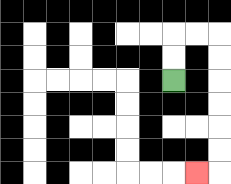{'start': '[7, 3]', 'end': '[8, 7]', 'path_directions': 'U,U,R,R,D,D,D,D,D,D,L', 'path_coordinates': '[[7, 3], [7, 2], [7, 1], [8, 1], [9, 1], [9, 2], [9, 3], [9, 4], [9, 5], [9, 6], [9, 7], [8, 7]]'}